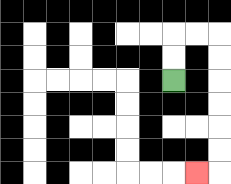{'start': '[7, 3]', 'end': '[8, 7]', 'path_directions': 'U,U,R,R,D,D,D,D,D,D,L', 'path_coordinates': '[[7, 3], [7, 2], [7, 1], [8, 1], [9, 1], [9, 2], [9, 3], [9, 4], [9, 5], [9, 6], [9, 7], [8, 7]]'}